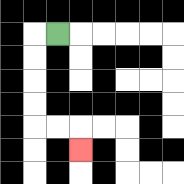{'start': '[2, 1]', 'end': '[3, 6]', 'path_directions': 'L,D,D,D,D,R,R,D', 'path_coordinates': '[[2, 1], [1, 1], [1, 2], [1, 3], [1, 4], [1, 5], [2, 5], [3, 5], [3, 6]]'}